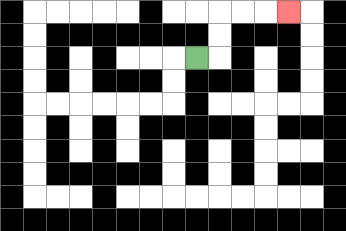{'start': '[8, 2]', 'end': '[12, 0]', 'path_directions': 'R,U,U,R,R,R', 'path_coordinates': '[[8, 2], [9, 2], [9, 1], [9, 0], [10, 0], [11, 0], [12, 0]]'}